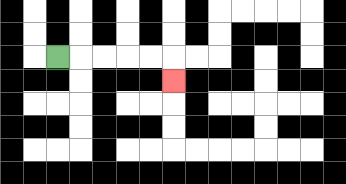{'start': '[2, 2]', 'end': '[7, 3]', 'path_directions': 'R,R,R,R,R,D', 'path_coordinates': '[[2, 2], [3, 2], [4, 2], [5, 2], [6, 2], [7, 2], [7, 3]]'}